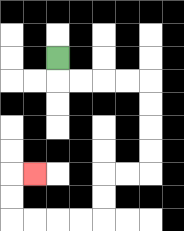{'start': '[2, 2]', 'end': '[1, 7]', 'path_directions': 'D,R,R,R,R,D,D,D,D,L,L,D,D,L,L,L,L,U,U,R', 'path_coordinates': '[[2, 2], [2, 3], [3, 3], [4, 3], [5, 3], [6, 3], [6, 4], [6, 5], [6, 6], [6, 7], [5, 7], [4, 7], [4, 8], [4, 9], [3, 9], [2, 9], [1, 9], [0, 9], [0, 8], [0, 7], [1, 7]]'}